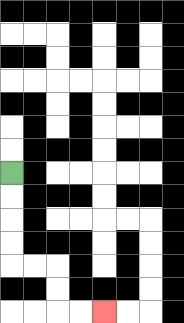{'start': '[0, 7]', 'end': '[4, 13]', 'path_directions': 'D,D,D,D,R,R,D,D,R,R', 'path_coordinates': '[[0, 7], [0, 8], [0, 9], [0, 10], [0, 11], [1, 11], [2, 11], [2, 12], [2, 13], [3, 13], [4, 13]]'}